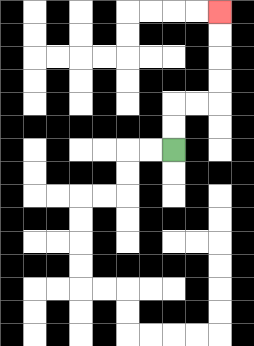{'start': '[7, 6]', 'end': '[9, 0]', 'path_directions': 'U,U,R,R,U,U,U,U', 'path_coordinates': '[[7, 6], [7, 5], [7, 4], [8, 4], [9, 4], [9, 3], [9, 2], [9, 1], [9, 0]]'}